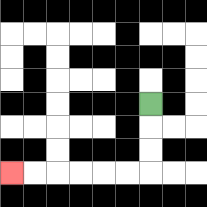{'start': '[6, 4]', 'end': '[0, 7]', 'path_directions': 'D,D,D,L,L,L,L,L,L', 'path_coordinates': '[[6, 4], [6, 5], [6, 6], [6, 7], [5, 7], [4, 7], [3, 7], [2, 7], [1, 7], [0, 7]]'}